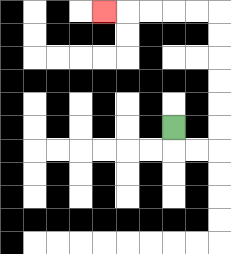{'start': '[7, 5]', 'end': '[4, 0]', 'path_directions': 'D,R,R,U,U,U,U,U,U,L,L,L,L,L', 'path_coordinates': '[[7, 5], [7, 6], [8, 6], [9, 6], [9, 5], [9, 4], [9, 3], [9, 2], [9, 1], [9, 0], [8, 0], [7, 0], [6, 0], [5, 0], [4, 0]]'}